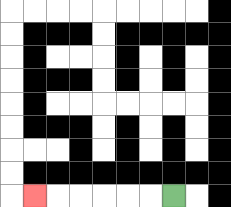{'start': '[7, 8]', 'end': '[1, 8]', 'path_directions': 'L,L,L,L,L,L', 'path_coordinates': '[[7, 8], [6, 8], [5, 8], [4, 8], [3, 8], [2, 8], [1, 8]]'}